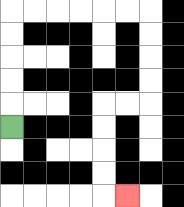{'start': '[0, 5]', 'end': '[5, 8]', 'path_directions': 'U,U,U,U,U,R,R,R,R,R,R,D,D,D,D,L,L,D,D,D,D,R', 'path_coordinates': '[[0, 5], [0, 4], [0, 3], [0, 2], [0, 1], [0, 0], [1, 0], [2, 0], [3, 0], [4, 0], [5, 0], [6, 0], [6, 1], [6, 2], [6, 3], [6, 4], [5, 4], [4, 4], [4, 5], [4, 6], [4, 7], [4, 8], [5, 8]]'}